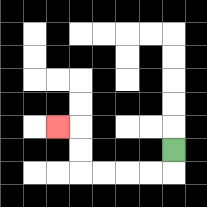{'start': '[7, 6]', 'end': '[2, 5]', 'path_directions': 'D,L,L,L,L,U,U,L', 'path_coordinates': '[[7, 6], [7, 7], [6, 7], [5, 7], [4, 7], [3, 7], [3, 6], [3, 5], [2, 5]]'}